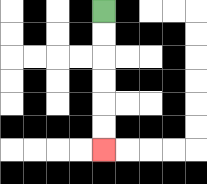{'start': '[4, 0]', 'end': '[4, 6]', 'path_directions': 'D,D,D,D,D,D', 'path_coordinates': '[[4, 0], [4, 1], [4, 2], [4, 3], [4, 4], [4, 5], [4, 6]]'}